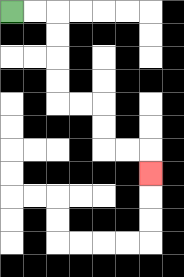{'start': '[0, 0]', 'end': '[6, 7]', 'path_directions': 'R,R,D,D,D,D,R,R,D,D,R,R,D', 'path_coordinates': '[[0, 0], [1, 0], [2, 0], [2, 1], [2, 2], [2, 3], [2, 4], [3, 4], [4, 4], [4, 5], [4, 6], [5, 6], [6, 6], [6, 7]]'}